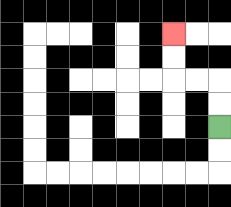{'start': '[9, 5]', 'end': '[7, 1]', 'path_directions': 'U,U,L,L,U,U', 'path_coordinates': '[[9, 5], [9, 4], [9, 3], [8, 3], [7, 3], [7, 2], [7, 1]]'}